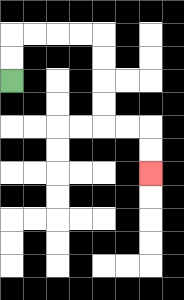{'start': '[0, 3]', 'end': '[6, 7]', 'path_directions': 'U,U,R,R,R,R,D,D,D,D,R,R,D,D', 'path_coordinates': '[[0, 3], [0, 2], [0, 1], [1, 1], [2, 1], [3, 1], [4, 1], [4, 2], [4, 3], [4, 4], [4, 5], [5, 5], [6, 5], [6, 6], [6, 7]]'}